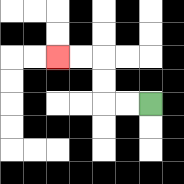{'start': '[6, 4]', 'end': '[2, 2]', 'path_directions': 'L,L,U,U,L,L', 'path_coordinates': '[[6, 4], [5, 4], [4, 4], [4, 3], [4, 2], [3, 2], [2, 2]]'}